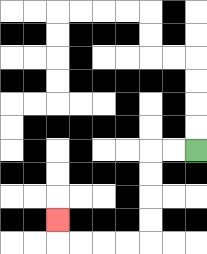{'start': '[8, 6]', 'end': '[2, 9]', 'path_directions': 'L,L,D,D,D,D,L,L,L,L,U', 'path_coordinates': '[[8, 6], [7, 6], [6, 6], [6, 7], [6, 8], [6, 9], [6, 10], [5, 10], [4, 10], [3, 10], [2, 10], [2, 9]]'}